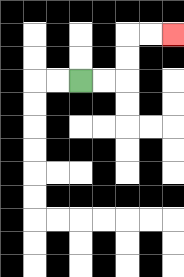{'start': '[3, 3]', 'end': '[7, 1]', 'path_directions': 'R,R,U,U,R,R', 'path_coordinates': '[[3, 3], [4, 3], [5, 3], [5, 2], [5, 1], [6, 1], [7, 1]]'}